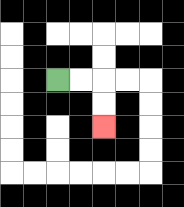{'start': '[2, 3]', 'end': '[4, 5]', 'path_directions': 'R,R,D,D', 'path_coordinates': '[[2, 3], [3, 3], [4, 3], [4, 4], [4, 5]]'}